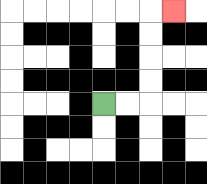{'start': '[4, 4]', 'end': '[7, 0]', 'path_directions': 'R,R,U,U,U,U,R', 'path_coordinates': '[[4, 4], [5, 4], [6, 4], [6, 3], [6, 2], [6, 1], [6, 0], [7, 0]]'}